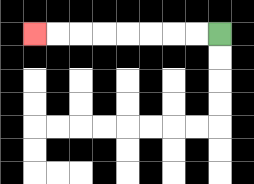{'start': '[9, 1]', 'end': '[1, 1]', 'path_directions': 'L,L,L,L,L,L,L,L', 'path_coordinates': '[[9, 1], [8, 1], [7, 1], [6, 1], [5, 1], [4, 1], [3, 1], [2, 1], [1, 1]]'}